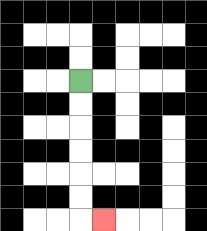{'start': '[3, 3]', 'end': '[4, 9]', 'path_directions': 'D,D,D,D,D,D,R', 'path_coordinates': '[[3, 3], [3, 4], [3, 5], [3, 6], [3, 7], [3, 8], [3, 9], [4, 9]]'}